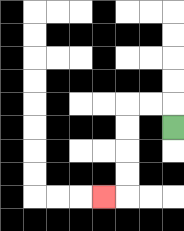{'start': '[7, 5]', 'end': '[4, 8]', 'path_directions': 'U,L,L,D,D,D,D,L', 'path_coordinates': '[[7, 5], [7, 4], [6, 4], [5, 4], [5, 5], [5, 6], [5, 7], [5, 8], [4, 8]]'}